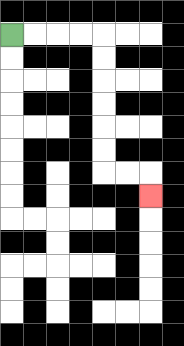{'start': '[0, 1]', 'end': '[6, 8]', 'path_directions': 'R,R,R,R,D,D,D,D,D,D,R,R,D', 'path_coordinates': '[[0, 1], [1, 1], [2, 1], [3, 1], [4, 1], [4, 2], [4, 3], [4, 4], [4, 5], [4, 6], [4, 7], [5, 7], [6, 7], [6, 8]]'}